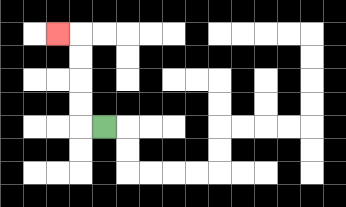{'start': '[4, 5]', 'end': '[2, 1]', 'path_directions': 'L,U,U,U,U,L', 'path_coordinates': '[[4, 5], [3, 5], [3, 4], [3, 3], [3, 2], [3, 1], [2, 1]]'}